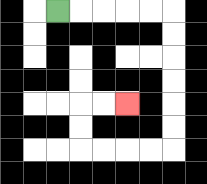{'start': '[2, 0]', 'end': '[5, 4]', 'path_directions': 'R,R,R,R,R,D,D,D,D,D,D,L,L,L,L,U,U,R,R', 'path_coordinates': '[[2, 0], [3, 0], [4, 0], [5, 0], [6, 0], [7, 0], [7, 1], [7, 2], [7, 3], [7, 4], [7, 5], [7, 6], [6, 6], [5, 6], [4, 6], [3, 6], [3, 5], [3, 4], [4, 4], [5, 4]]'}